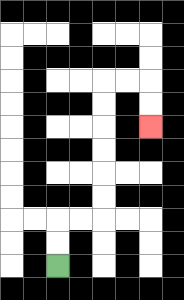{'start': '[2, 11]', 'end': '[6, 5]', 'path_directions': 'U,U,R,R,U,U,U,U,U,U,R,R,D,D', 'path_coordinates': '[[2, 11], [2, 10], [2, 9], [3, 9], [4, 9], [4, 8], [4, 7], [4, 6], [4, 5], [4, 4], [4, 3], [5, 3], [6, 3], [6, 4], [6, 5]]'}